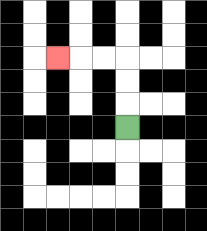{'start': '[5, 5]', 'end': '[2, 2]', 'path_directions': 'U,U,U,L,L,L', 'path_coordinates': '[[5, 5], [5, 4], [5, 3], [5, 2], [4, 2], [3, 2], [2, 2]]'}